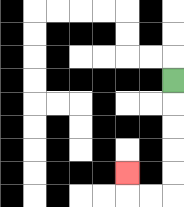{'start': '[7, 3]', 'end': '[5, 7]', 'path_directions': 'D,D,D,D,D,L,L,U', 'path_coordinates': '[[7, 3], [7, 4], [7, 5], [7, 6], [7, 7], [7, 8], [6, 8], [5, 8], [5, 7]]'}